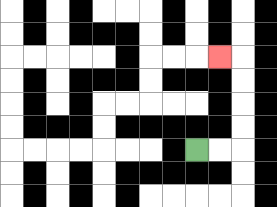{'start': '[8, 6]', 'end': '[9, 2]', 'path_directions': 'R,R,U,U,U,U,L', 'path_coordinates': '[[8, 6], [9, 6], [10, 6], [10, 5], [10, 4], [10, 3], [10, 2], [9, 2]]'}